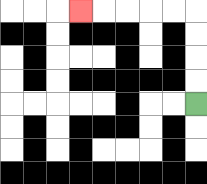{'start': '[8, 4]', 'end': '[3, 0]', 'path_directions': 'U,U,U,U,L,L,L,L,L', 'path_coordinates': '[[8, 4], [8, 3], [8, 2], [8, 1], [8, 0], [7, 0], [6, 0], [5, 0], [4, 0], [3, 0]]'}